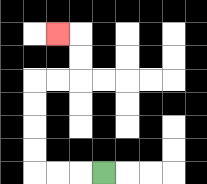{'start': '[4, 7]', 'end': '[2, 1]', 'path_directions': 'L,L,L,U,U,U,U,R,R,U,U,L', 'path_coordinates': '[[4, 7], [3, 7], [2, 7], [1, 7], [1, 6], [1, 5], [1, 4], [1, 3], [2, 3], [3, 3], [3, 2], [3, 1], [2, 1]]'}